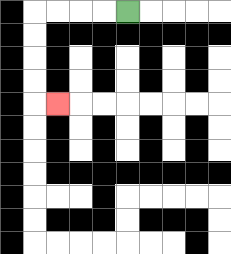{'start': '[5, 0]', 'end': '[2, 4]', 'path_directions': 'L,L,L,L,D,D,D,D,R', 'path_coordinates': '[[5, 0], [4, 0], [3, 0], [2, 0], [1, 0], [1, 1], [1, 2], [1, 3], [1, 4], [2, 4]]'}